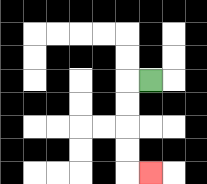{'start': '[6, 3]', 'end': '[6, 7]', 'path_directions': 'L,D,D,D,D,R', 'path_coordinates': '[[6, 3], [5, 3], [5, 4], [5, 5], [5, 6], [5, 7], [6, 7]]'}